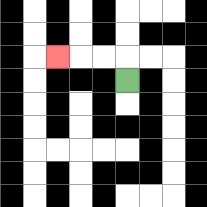{'start': '[5, 3]', 'end': '[2, 2]', 'path_directions': 'U,L,L,L', 'path_coordinates': '[[5, 3], [5, 2], [4, 2], [3, 2], [2, 2]]'}